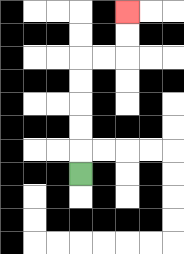{'start': '[3, 7]', 'end': '[5, 0]', 'path_directions': 'U,U,U,U,U,R,R,U,U', 'path_coordinates': '[[3, 7], [3, 6], [3, 5], [3, 4], [3, 3], [3, 2], [4, 2], [5, 2], [5, 1], [5, 0]]'}